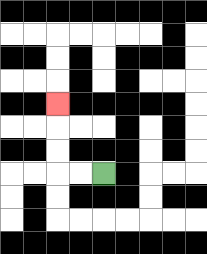{'start': '[4, 7]', 'end': '[2, 4]', 'path_directions': 'L,L,U,U,U', 'path_coordinates': '[[4, 7], [3, 7], [2, 7], [2, 6], [2, 5], [2, 4]]'}